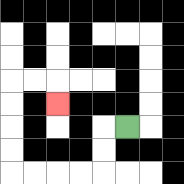{'start': '[5, 5]', 'end': '[2, 4]', 'path_directions': 'L,D,D,L,L,L,L,U,U,U,U,R,R,D', 'path_coordinates': '[[5, 5], [4, 5], [4, 6], [4, 7], [3, 7], [2, 7], [1, 7], [0, 7], [0, 6], [0, 5], [0, 4], [0, 3], [1, 3], [2, 3], [2, 4]]'}